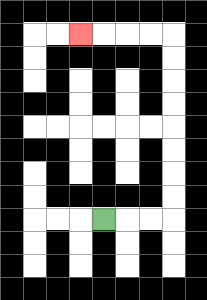{'start': '[4, 9]', 'end': '[3, 1]', 'path_directions': 'R,R,R,U,U,U,U,U,U,U,U,L,L,L,L', 'path_coordinates': '[[4, 9], [5, 9], [6, 9], [7, 9], [7, 8], [7, 7], [7, 6], [7, 5], [7, 4], [7, 3], [7, 2], [7, 1], [6, 1], [5, 1], [4, 1], [3, 1]]'}